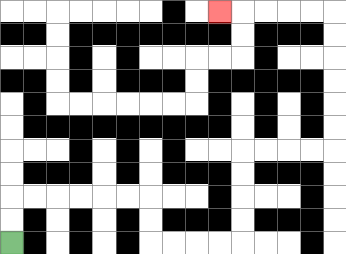{'start': '[0, 10]', 'end': '[9, 0]', 'path_directions': 'U,U,R,R,R,R,R,R,D,D,R,R,R,R,U,U,U,U,R,R,R,R,U,U,U,U,U,U,L,L,L,L,L', 'path_coordinates': '[[0, 10], [0, 9], [0, 8], [1, 8], [2, 8], [3, 8], [4, 8], [5, 8], [6, 8], [6, 9], [6, 10], [7, 10], [8, 10], [9, 10], [10, 10], [10, 9], [10, 8], [10, 7], [10, 6], [11, 6], [12, 6], [13, 6], [14, 6], [14, 5], [14, 4], [14, 3], [14, 2], [14, 1], [14, 0], [13, 0], [12, 0], [11, 0], [10, 0], [9, 0]]'}